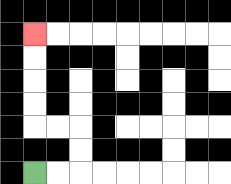{'start': '[1, 7]', 'end': '[1, 1]', 'path_directions': 'R,R,U,U,L,L,U,U,U,U', 'path_coordinates': '[[1, 7], [2, 7], [3, 7], [3, 6], [3, 5], [2, 5], [1, 5], [1, 4], [1, 3], [1, 2], [1, 1]]'}